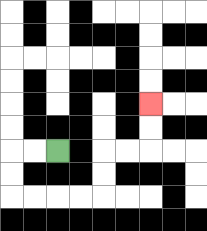{'start': '[2, 6]', 'end': '[6, 4]', 'path_directions': 'L,L,D,D,R,R,R,R,U,U,R,R,U,U', 'path_coordinates': '[[2, 6], [1, 6], [0, 6], [0, 7], [0, 8], [1, 8], [2, 8], [3, 8], [4, 8], [4, 7], [4, 6], [5, 6], [6, 6], [6, 5], [6, 4]]'}